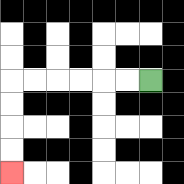{'start': '[6, 3]', 'end': '[0, 7]', 'path_directions': 'L,L,L,L,L,L,D,D,D,D', 'path_coordinates': '[[6, 3], [5, 3], [4, 3], [3, 3], [2, 3], [1, 3], [0, 3], [0, 4], [0, 5], [0, 6], [0, 7]]'}